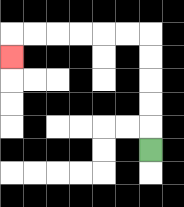{'start': '[6, 6]', 'end': '[0, 2]', 'path_directions': 'U,U,U,U,U,L,L,L,L,L,L,D', 'path_coordinates': '[[6, 6], [6, 5], [6, 4], [6, 3], [6, 2], [6, 1], [5, 1], [4, 1], [3, 1], [2, 1], [1, 1], [0, 1], [0, 2]]'}